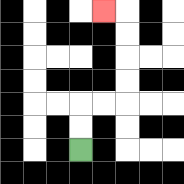{'start': '[3, 6]', 'end': '[4, 0]', 'path_directions': 'U,U,R,R,U,U,U,U,L', 'path_coordinates': '[[3, 6], [3, 5], [3, 4], [4, 4], [5, 4], [5, 3], [5, 2], [5, 1], [5, 0], [4, 0]]'}